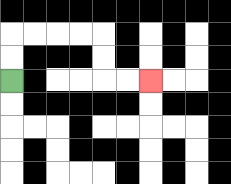{'start': '[0, 3]', 'end': '[6, 3]', 'path_directions': 'U,U,R,R,R,R,D,D,R,R', 'path_coordinates': '[[0, 3], [0, 2], [0, 1], [1, 1], [2, 1], [3, 1], [4, 1], [4, 2], [4, 3], [5, 3], [6, 3]]'}